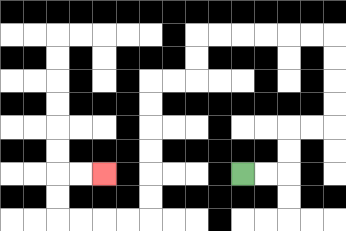{'start': '[10, 7]', 'end': '[4, 7]', 'path_directions': 'R,R,U,U,R,R,U,U,U,U,L,L,L,L,L,L,D,D,L,L,D,D,D,D,D,D,L,L,L,L,U,U,R,R', 'path_coordinates': '[[10, 7], [11, 7], [12, 7], [12, 6], [12, 5], [13, 5], [14, 5], [14, 4], [14, 3], [14, 2], [14, 1], [13, 1], [12, 1], [11, 1], [10, 1], [9, 1], [8, 1], [8, 2], [8, 3], [7, 3], [6, 3], [6, 4], [6, 5], [6, 6], [6, 7], [6, 8], [6, 9], [5, 9], [4, 9], [3, 9], [2, 9], [2, 8], [2, 7], [3, 7], [4, 7]]'}